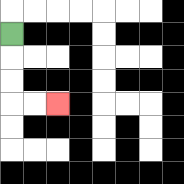{'start': '[0, 1]', 'end': '[2, 4]', 'path_directions': 'D,D,D,R,R', 'path_coordinates': '[[0, 1], [0, 2], [0, 3], [0, 4], [1, 4], [2, 4]]'}